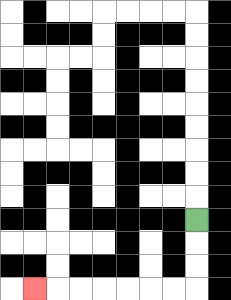{'start': '[8, 9]', 'end': '[1, 12]', 'path_directions': 'D,D,D,L,L,L,L,L,L,L', 'path_coordinates': '[[8, 9], [8, 10], [8, 11], [8, 12], [7, 12], [6, 12], [5, 12], [4, 12], [3, 12], [2, 12], [1, 12]]'}